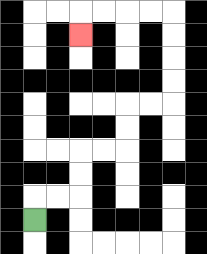{'start': '[1, 9]', 'end': '[3, 1]', 'path_directions': 'U,R,R,U,U,R,R,U,U,R,R,U,U,U,U,L,L,L,L,D', 'path_coordinates': '[[1, 9], [1, 8], [2, 8], [3, 8], [3, 7], [3, 6], [4, 6], [5, 6], [5, 5], [5, 4], [6, 4], [7, 4], [7, 3], [7, 2], [7, 1], [7, 0], [6, 0], [5, 0], [4, 0], [3, 0], [3, 1]]'}